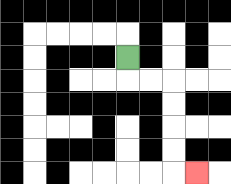{'start': '[5, 2]', 'end': '[8, 7]', 'path_directions': 'D,R,R,D,D,D,D,R', 'path_coordinates': '[[5, 2], [5, 3], [6, 3], [7, 3], [7, 4], [7, 5], [7, 6], [7, 7], [8, 7]]'}